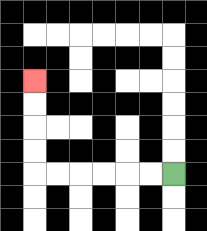{'start': '[7, 7]', 'end': '[1, 3]', 'path_directions': 'L,L,L,L,L,L,U,U,U,U', 'path_coordinates': '[[7, 7], [6, 7], [5, 7], [4, 7], [3, 7], [2, 7], [1, 7], [1, 6], [1, 5], [1, 4], [1, 3]]'}